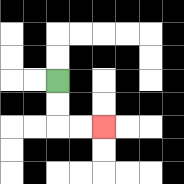{'start': '[2, 3]', 'end': '[4, 5]', 'path_directions': 'D,D,R,R', 'path_coordinates': '[[2, 3], [2, 4], [2, 5], [3, 5], [4, 5]]'}